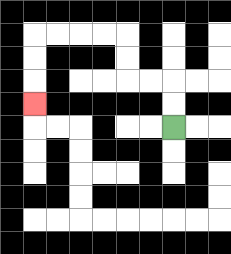{'start': '[7, 5]', 'end': '[1, 4]', 'path_directions': 'U,U,L,L,U,U,L,L,L,L,D,D,D', 'path_coordinates': '[[7, 5], [7, 4], [7, 3], [6, 3], [5, 3], [5, 2], [5, 1], [4, 1], [3, 1], [2, 1], [1, 1], [1, 2], [1, 3], [1, 4]]'}